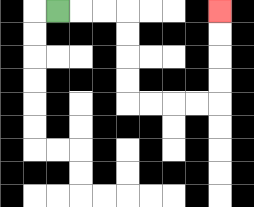{'start': '[2, 0]', 'end': '[9, 0]', 'path_directions': 'R,R,R,D,D,D,D,R,R,R,R,U,U,U,U', 'path_coordinates': '[[2, 0], [3, 0], [4, 0], [5, 0], [5, 1], [5, 2], [5, 3], [5, 4], [6, 4], [7, 4], [8, 4], [9, 4], [9, 3], [9, 2], [9, 1], [9, 0]]'}